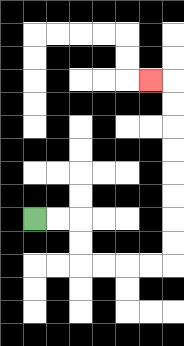{'start': '[1, 9]', 'end': '[6, 3]', 'path_directions': 'R,R,D,D,R,R,R,R,U,U,U,U,U,U,U,U,L', 'path_coordinates': '[[1, 9], [2, 9], [3, 9], [3, 10], [3, 11], [4, 11], [5, 11], [6, 11], [7, 11], [7, 10], [7, 9], [7, 8], [7, 7], [7, 6], [7, 5], [7, 4], [7, 3], [6, 3]]'}